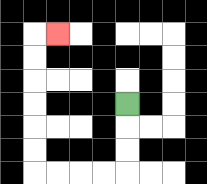{'start': '[5, 4]', 'end': '[2, 1]', 'path_directions': 'D,D,D,L,L,L,L,U,U,U,U,U,U,R', 'path_coordinates': '[[5, 4], [5, 5], [5, 6], [5, 7], [4, 7], [3, 7], [2, 7], [1, 7], [1, 6], [1, 5], [1, 4], [1, 3], [1, 2], [1, 1], [2, 1]]'}